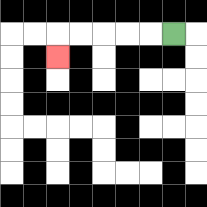{'start': '[7, 1]', 'end': '[2, 2]', 'path_directions': 'L,L,L,L,L,D', 'path_coordinates': '[[7, 1], [6, 1], [5, 1], [4, 1], [3, 1], [2, 1], [2, 2]]'}